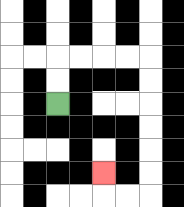{'start': '[2, 4]', 'end': '[4, 7]', 'path_directions': 'U,U,R,R,R,R,D,D,D,D,D,D,L,L,U', 'path_coordinates': '[[2, 4], [2, 3], [2, 2], [3, 2], [4, 2], [5, 2], [6, 2], [6, 3], [6, 4], [6, 5], [6, 6], [6, 7], [6, 8], [5, 8], [4, 8], [4, 7]]'}